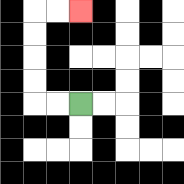{'start': '[3, 4]', 'end': '[3, 0]', 'path_directions': 'L,L,U,U,U,U,R,R', 'path_coordinates': '[[3, 4], [2, 4], [1, 4], [1, 3], [1, 2], [1, 1], [1, 0], [2, 0], [3, 0]]'}